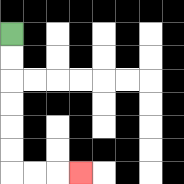{'start': '[0, 1]', 'end': '[3, 7]', 'path_directions': 'D,D,D,D,D,D,R,R,R', 'path_coordinates': '[[0, 1], [0, 2], [0, 3], [0, 4], [0, 5], [0, 6], [0, 7], [1, 7], [2, 7], [3, 7]]'}